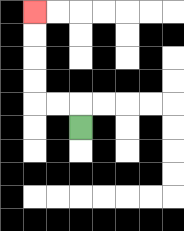{'start': '[3, 5]', 'end': '[1, 0]', 'path_directions': 'U,L,L,U,U,U,U', 'path_coordinates': '[[3, 5], [3, 4], [2, 4], [1, 4], [1, 3], [1, 2], [1, 1], [1, 0]]'}